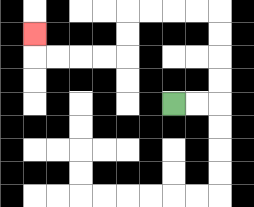{'start': '[7, 4]', 'end': '[1, 1]', 'path_directions': 'R,R,U,U,U,U,L,L,L,L,D,D,L,L,L,L,U', 'path_coordinates': '[[7, 4], [8, 4], [9, 4], [9, 3], [9, 2], [9, 1], [9, 0], [8, 0], [7, 0], [6, 0], [5, 0], [5, 1], [5, 2], [4, 2], [3, 2], [2, 2], [1, 2], [1, 1]]'}